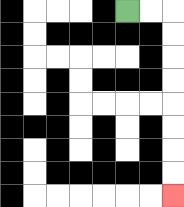{'start': '[5, 0]', 'end': '[7, 8]', 'path_directions': 'R,R,D,D,D,D,D,D,D,D', 'path_coordinates': '[[5, 0], [6, 0], [7, 0], [7, 1], [7, 2], [7, 3], [7, 4], [7, 5], [7, 6], [7, 7], [7, 8]]'}